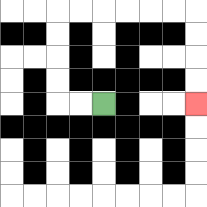{'start': '[4, 4]', 'end': '[8, 4]', 'path_directions': 'L,L,U,U,U,U,R,R,R,R,R,R,D,D,D,D', 'path_coordinates': '[[4, 4], [3, 4], [2, 4], [2, 3], [2, 2], [2, 1], [2, 0], [3, 0], [4, 0], [5, 0], [6, 0], [7, 0], [8, 0], [8, 1], [8, 2], [8, 3], [8, 4]]'}